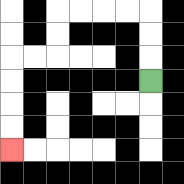{'start': '[6, 3]', 'end': '[0, 6]', 'path_directions': 'U,U,U,L,L,L,L,D,D,L,L,D,D,D,D', 'path_coordinates': '[[6, 3], [6, 2], [6, 1], [6, 0], [5, 0], [4, 0], [3, 0], [2, 0], [2, 1], [2, 2], [1, 2], [0, 2], [0, 3], [0, 4], [0, 5], [0, 6]]'}